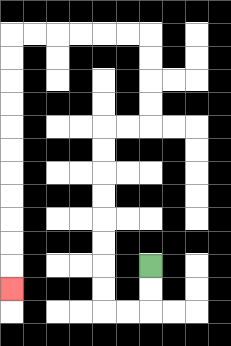{'start': '[6, 11]', 'end': '[0, 12]', 'path_directions': 'D,D,L,L,U,U,U,U,U,U,U,U,R,R,U,U,U,U,L,L,L,L,L,L,D,D,D,D,D,D,D,D,D,D,D', 'path_coordinates': '[[6, 11], [6, 12], [6, 13], [5, 13], [4, 13], [4, 12], [4, 11], [4, 10], [4, 9], [4, 8], [4, 7], [4, 6], [4, 5], [5, 5], [6, 5], [6, 4], [6, 3], [6, 2], [6, 1], [5, 1], [4, 1], [3, 1], [2, 1], [1, 1], [0, 1], [0, 2], [0, 3], [0, 4], [0, 5], [0, 6], [0, 7], [0, 8], [0, 9], [0, 10], [0, 11], [0, 12]]'}